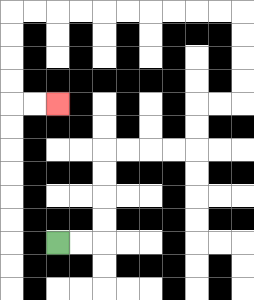{'start': '[2, 10]', 'end': '[2, 4]', 'path_directions': 'R,R,U,U,U,U,R,R,R,R,U,U,R,R,U,U,U,U,L,L,L,L,L,L,L,L,L,L,D,D,D,D,R,R', 'path_coordinates': '[[2, 10], [3, 10], [4, 10], [4, 9], [4, 8], [4, 7], [4, 6], [5, 6], [6, 6], [7, 6], [8, 6], [8, 5], [8, 4], [9, 4], [10, 4], [10, 3], [10, 2], [10, 1], [10, 0], [9, 0], [8, 0], [7, 0], [6, 0], [5, 0], [4, 0], [3, 0], [2, 0], [1, 0], [0, 0], [0, 1], [0, 2], [0, 3], [0, 4], [1, 4], [2, 4]]'}